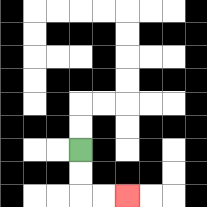{'start': '[3, 6]', 'end': '[5, 8]', 'path_directions': 'D,D,R,R', 'path_coordinates': '[[3, 6], [3, 7], [3, 8], [4, 8], [5, 8]]'}